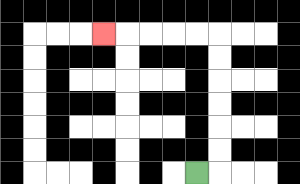{'start': '[8, 7]', 'end': '[4, 1]', 'path_directions': 'R,U,U,U,U,U,U,L,L,L,L,L', 'path_coordinates': '[[8, 7], [9, 7], [9, 6], [9, 5], [9, 4], [9, 3], [9, 2], [9, 1], [8, 1], [7, 1], [6, 1], [5, 1], [4, 1]]'}